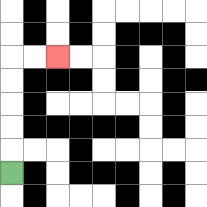{'start': '[0, 7]', 'end': '[2, 2]', 'path_directions': 'U,U,U,U,U,R,R', 'path_coordinates': '[[0, 7], [0, 6], [0, 5], [0, 4], [0, 3], [0, 2], [1, 2], [2, 2]]'}